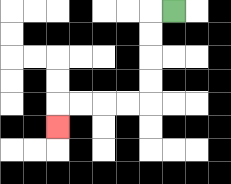{'start': '[7, 0]', 'end': '[2, 5]', 'path_directions': 'L,D,D,D,D,L,L,L,L,D', 'path_coordinates': '[[7, 0], [6, 0], [6, 1], [6, 2], [6, 3], [6, 4], [5, 4], [4, 4], [3, 4], [2, 4], [2, 5]]'}